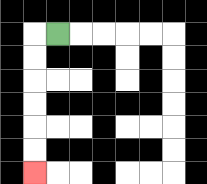{'start': '[2, 1]', 'end': '[1, 7]', 'path_directions': 'L,D,D,D,D,D,D', 'path_coordinates': '[[2, 1], [1, 1], [1, 2], [1, 3], [1, 4], [1, 5], [1, 6], [1, 7]]'}